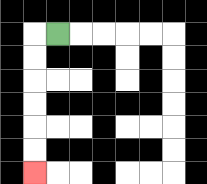{'start': '[2, 1]', 'end': '[1, 7]', 'path_directions': 'L,D,D,D,D,D,D', 'path_coordinates': '[[2, 1], [1, 1], [1, 2], [1, 3], [1, 4], [1, 5], [1, 6], [1, 7]]'}